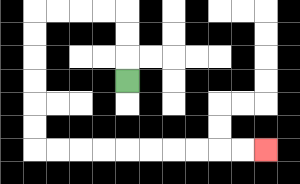{'start': '[5, 3]', 'end': '[11, 6]', 'path_directions': 'U,U,U,L,L,L,L,D,D,D,D,D,D,R,R,R,R,R,R,R,R,R,R', 'path_coordinates': '[[5, 3], [5, 2], [5, 1], [5, 0], [4, 0], [3, 0], [2, 0], [1, 0], [1, 1], [1, 2], [1, 3], [1, 4], [1, 5], [1, 6], [2, 6], [3, 6], [4, 6], [5, 6], [6, 6], [7, 6], [8, 6], [9, 6], [10, 6], [11, 6]]'}